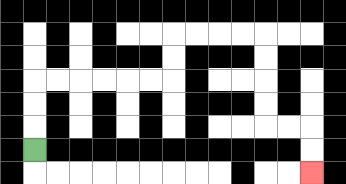{'start': '[1, 6]', 'end': '[13, 7]', 'path_directions': 'U,U,U,R,R,R,R,R,R,U,U,R,R,R,R,D,D,D,D,R,R,D,D', 'path_coordinates': '[[1, 6], [1, 5], [1, 4], [1, 3], [2, 3], [3, 3], [4, 3], [5, 3], [6, 3], [7, 3], [7, 2], [7, 1], [8, 1], [9, 1], [10, 1], [11, 1], [11, 2], [11, 3], [11, 4], [11, 5], [12, 5], [13, 5], [13, 6], [13, 7]]'}